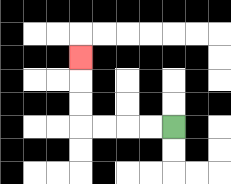{'start': '[7, 5]', 'end': '[3, 2]', 'path_directions': 'L,L,L,L,U,U,U', 'path_coordinates': '[[7, 5], [6, 5], [5, 5], [4, 5], [3, 5], [3, 4], [3, 3], [3, 2]]'}